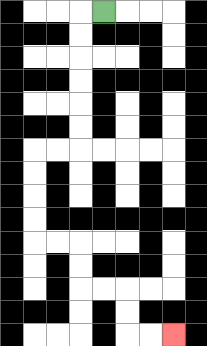{'start': '[4, 0]', 'end': '[7, 14]', 'path_directions': 'L,D,D,D,D,D,D,L,L,D,D,D,D,R,R,D,D,R,R,D,D,R,R', 'path_coordinates': '[[4, 0], [3, 0], [3, 1], [3, 2], [3, 3], [3, 4], [3, 5], [3, 6], [2, 6], [1, 6], [1, 7], [1, 8], [1, 9], [1, 10], [2, 10], [3, 10], [3, 11], [3, 12], [4, 12], [5, 12], [5, 13], [5, 14], [6, 14], [7, 14]]'}